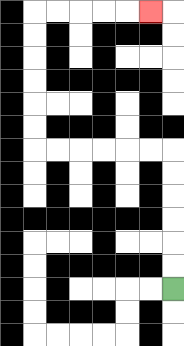{'start': '[7, 12]', 'end': '[6, 0]', 'path_directions': 'U,U,U,U,U,U,L,L,L,L,L,L,U,U,U,U,U,U,R,R,R,R,R', 'path_coordinates': '[[7, 12], [7, 11], [7, 10], [7, 9], [7, 8], [7, 7], [7, 6], [6, 6], [5, 6], [4, 6], [3, 6], [2, 6], [1, 6], [1, 5], [1, 4], [1, 3], [1, 2], [1, 1], [1, 0], [2, 0], [3, 0], [4, 0], [5, 0], [6, 0]]'}